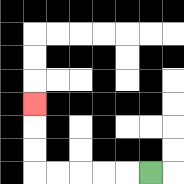{'start': '[6, 7]', 'end': '[1, 4]', 'path_directions': 'L,L,L,L,L,U,U,U', 'path_coordinates': '[[6, 7], [5, 7], [4, 7], [3, 7], [2, 7], [1, 7], [1, 6], [1, 5], [1, 4]]'}